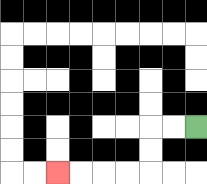{'start': '[8, 5]', 'end': '[2, 7]', 'path_directions': 'L,L,D,D,L,L,L,L', 'path_coordinates': '[[8, 5], [7, 5], [6, 5], [6, 6], [6, 7], [5, 7], [4, 7], [3, 7], [2, 7]]'}